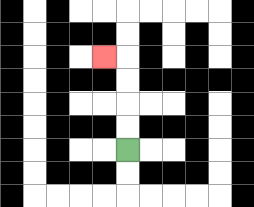{'start': '[5, 6]', 'end': '[4, 2]', 'path_directions': 'U,U,U,U,L', 'path_coordinates': '[[5, 6], [5, 5], [5, 4], [5, 3], [5, 2], [4, 2]]'}